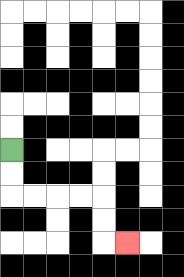{'start': '[0, 6]', 'end': '[5, 10]', 'path_directions': 'D,D,R,R,R,R,D,D,R', 'path_coordinates': '[[0, 6], [0, 7], [0, 8], [1, 8], [2, 8], [3, 8], [4, 8], [4, 9], [4, 10], [5, 10]]'}